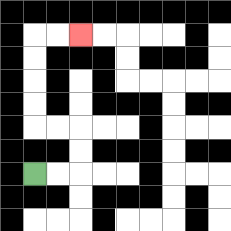{'start': '[1, 7]', 'end': '[3, 1]', 'path_directions': 'R,R,U,U,L,L,U,U,U,U,R,R', 'path_coordinates': '[[1, 7], [2, 7], [3, 7], [3, 6], [3, 5], [2, 5], [1, 5], [1, 4], [1, 3], [1, 2], [1, 1], [2, 1], [3, 1]]'}